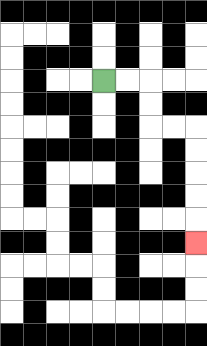{'start': '[4, 3]', 'end': '[8, 10]', 'path_directions': 'R,R,D,D,R,R,D,D,D,D,D', 'path_coordinates': '[[4, 3], [5, 3], [6, 3], [6, 4], [6, 5], [7, 5], [8, 5], [8, 6], [8, 7], [8, 8], [8, 9], [8, 10]]'}